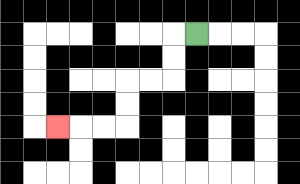{'start': '[8, 1]', 'end': '[2, 5]', 'path_directions': 'L,D,D,L,L,D,D,L,L,L', 'path_coordinates': '[[8, 1], [7, 1], [7, 2], [7, 3], [6, 3], [5, 3], [5, 4], [5, 5], [4, 5], [3, 5], [2, 5]]'}